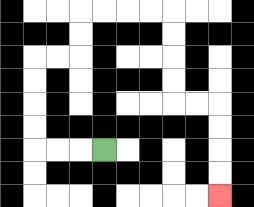{'start': '[4, 6]', 'end': '[9, 8]', 'path_directions': 'L,L,L,U,U,U,U,R,R,U,U,R,R,R,R,D,D,D,D,R,R,D,D,D,D', 'path_coordinates': '[[4, 6], [3, 6], [2, 6], [1, 6], [1, 5], [1, 4], [1, 3], [1, 2], [2, 2], [3, 2], [3, 1], [3, 0], [4, 0], [5, 0], [6, 0], [7, 0], [7, 1], [7, 2], [7, 3], [7, 4], [8, 4], [9, 4], [9, 5], [9, 6], [9, 7], [9, 8]]'}